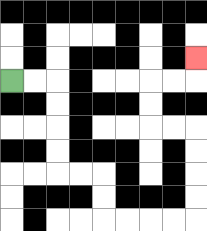{'start': '[0, 3]', 'end': '[8, 2]', 'path_directions': 'R,R,D,D,D,D,R,R,D,D,R,R,R,R,U,U,U,U,L,L,U,U,R,R,U', 'path_coordinates': '[[0, 3], [1, 3], [2, 3], [2, 4], [2, 5], [2, 6], [2, 7], [3, 7], [4, 7], [4, 8], [4, 9], [5, 9], [6, 9], [7, 9], [8, 9], [8, 8], [8, 7], [8, 6], [8, 5], [7, 5], [6, 5], [6, 4], [6, 3], [7, 3], [8, 3], [8, 2]]'}